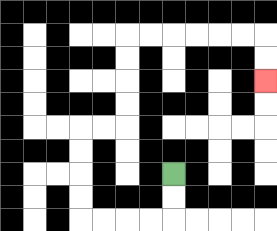{'start': '[7, 7]', 'end': '[11, 3]', 'path_directions': 'D,D,L,L,L,L,U,U,U,U,R,R,U,U,U,U,R,R,R,R,R,R,D,D', 'path_coordinates': '[[7, 7], [7, 8], [7, 9], [6, 9], [5, 9], [4, 9], [3, 9], [3, 8], [3, 7], [3, 6], [3, 5], [4, 5], [5, 5], [5, 4], [5, 3], [5, 2], [5, 1], [6, 1], [7, 1], [8, 1], [9, 1], [10, 1], [11, 1], [11, 2], [11, 3]]'}